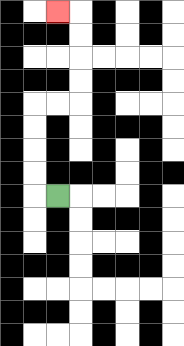{'start': '[2, 8]', 'end': '[2, 0]', 'path_directions': 'L,U,U,U,U,R,R,U,U,U,U,L', 'path_coordinates': '[[2, 8], [1, 8], [1, 7], [1, 6], [1, 5], [1, 4], [2, 4], [3, 4], [3, 3], [3, 2], [3, 1], [3, 0], [2, 0]]'}